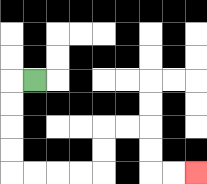{'start': '[1, 3]', 'end': '[8, 7]', 'path_directions': 'L,D,D,D,D,R,R,R,R,U,U,R,R,D,D,R,R', 'path_coordinates': '[[1, 3], [0, 3], [0, 4], [0, 5], [0, 6], [0, 7], [1, 7], [2, 7], [3, 7], [4, 7], [4, 6], [4, 5], [5, 5], [6, 5], [6, 6], [6, 7], [7, 7], [8, 7]]'}